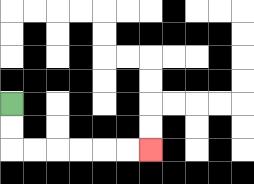{'start': '[0, 4]', 'end': '[6, 6]', 'path_directions': 'D,D,R,R,R,R,R,R', 'path_coordinates': '[[0, 4], [0, 5], [0, 6], [1, 6], [2, 6], [3, 6], [4, 6], [5, 6], [6, 6]]'}